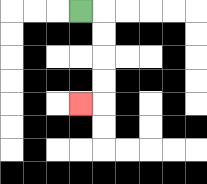{'start': '[3, 0]', 'end': '[3, 4]', 'path_directions': 'R,D,D,D,D,L', 'path_coordinates': '[[3, 0], [4, 0], [4, 1], [4, 2], [4, 3], [4, 4], [3, 4]]'}